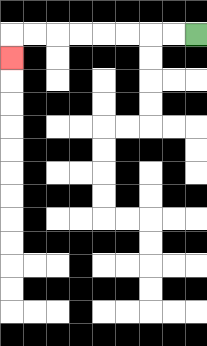{'start': '[8, 1]', 'end': '[0, 2]', 'path_directions': 'L,L,L,L,L,L,L,L,D', 'path_coordinates': '[[8, 1], [7, 1], [6, 1], [5, 1], [4, 1], [3, 1], [2, 1], [1, 1], [0, 1], [0, 2]]'}